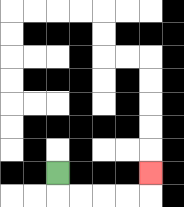{'start': '[2, 7]', 'end': '[6, 7]', 'path_directions': 'D,R,R,R,R,U', 'path_coordinates': '[[2, 7], [2, 8], [3, 8], [4, 8], [5, 8], [6, 8], [6, 7]]'}